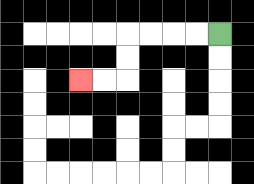{'start': '[9, 1]', 'end': '[3, 3]', 'path_directions': 'L,L,L,L,D,D,L,L', 'path_coordinates': '[[9, 1], [8, 1], [7, 1], [6, 1], [5, 1], [5, 2], [5, 3], [4, 3], [3, 3]]'}